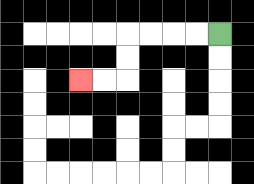{'start': '[9, 1]', 'end': '[3, 3]', 'path_directions': 'L,L,L,L,D,D,L,L', 'path_coordinates': '[[9, 1], [8, 1], [7, 1], [6, 1], [5, 1], [5, 2], [5, 3], [4, 3], [3, 3]]'}